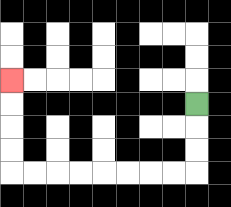{'start': '[8, 4]', 'end': '[0, 3]', 'path_directions': 'D,D,D,L,L,L,L,L,L,L,L,U,U,U,U', 'path_coordinates': '[[8, 4], [8, 5], [8, 6], [8, 7], [7, 7], [6, 7], [5, 7], [4, 7], [3, 7], [2, 7], [1, 7], [0, 7], [0, 6], [0, 5], [0, 4], [0, 3]]'}